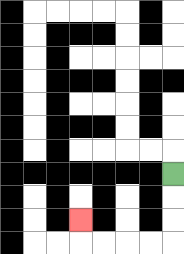{'start': '[7, 7]', 'end': '[3, 9]', 'path_directions': 'D,D,D,L,L,L,L,U', 'path_coordinates': '[[7, 7], [7, 8], [7, 9], [7, 10], [6, 10], [5, 10], [4, 10], [3, 10], [3, 9]]'}